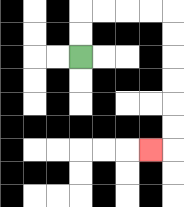{'start': '[3, 2]', 'end': '[6, 6]', 'path_directions': 'U,U,R,R,R,R,D,D,D,D,D,D,L', 'path_coordinates': '[[3, 2], [3, 1], [3, 0], [4, 0], [5, 0], [6, 0], [7, 0], [7, 1], [7, 2], [7, 3], [7, 4], [7, 5], [7, 6], [6, 6]]'}